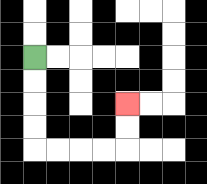{'start': '[1, 2]', 'end': '[5, 4]', 'path_directions': 'D,D,D,D,R,R,R,R,U,U', 'path_coordinates': '[[1, 2], [1, 3], [1, 4], [1, 5], [1, 6], [2, 6], [3, 6], [4, 6], [5, 6], [5, 5], [5, 4]]'}